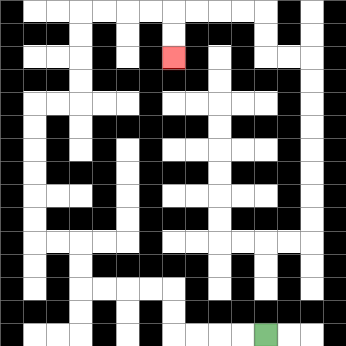{'start': '[11, 14]', 'end': '[7, 2]', 'path_directions': 'L,L,L,L,U,U,L,L,L,L,U,U,L,L,U,U,U,U,U,U,R,R,U,U,U,U,R,R,R,R,D,D', 'path_coordinates': '[[11, 14], [10, 14], [9, 14], [8, 14], [7, 14], [7, 13], [7, 12], [6, 12], [5, 12], [4, 12], [3, 12], [3, 11], [3, 10], [2, 10], [1, 10], [1, 9], [1, 8], [1, 7], [1, 6], [1, 5], [1, 4], [2, 4], [3, 4], [3, 3], [3, 2], [3, 1], [3, 0], [4, 0], [5, 0], [6, 0], [7, 0], [7, 1], [7, 2]]'}